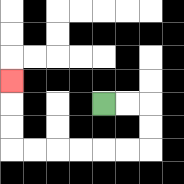{'start': '[4, 4]', 'end': '[0, 3]', 'path_directions': 'R,R,D,D,L,L,L,L,L,L,U,U,U', 'path_coordinates': '[[4, 4], [5, 4], [6, 4], [6, 5], [6, 6], [5, 6], [4, 6], [3, 6], [2, 6], [1, 6], [0, 6], [0, 5], [0, 4], [0, 3]]'}